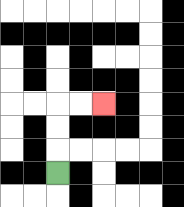{'start': '[2, 7]', 'end': '[4, 4]', 'path_directions': 'U,U,U,R,R', 'path_coordinates': '[[2, 7], [2, 6], [2, 5], [2, 4], [3, 4], [4, 4]]'}